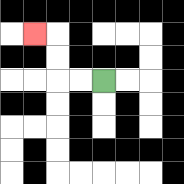{'start': '[4, 3]', 'end': '[1, 1]', 'path_directions': 'L,L,U,U,L', 'path_coordinates': '[[4, 3], [3, 3], [2, 3], [2, 2], [2, 1], [1, 1]]'}